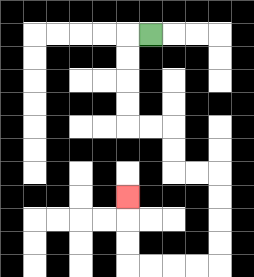{'start': '[6, 1]', 'end': '[5, 8]', 'path_directions': 'L,D,D,D,D,R,R,D,D,R,R,D,D,D,D,L,L,L,L,U,U,U', 'path_coordinates': '[[6, 1], [5, 1], [5, 2], [5, 3], [5, 4], [5, 5], [6, 5], [7, 5], [7, 6], [7, 7], [8, 7], [9, 7], [9, 8], [9, 9], [9, 10], [9, 11], [8, 11], [7, 11], [6, 11], [5, 11], [5, 10], [5, 9], [5, 8]]'}